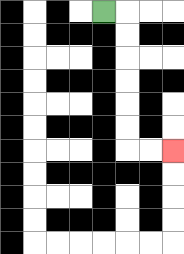{'start': '[4, 0]', 'end': '[7, 6]', 'path_directions': 'R,D,D,D,D,D,D,R,R', 'path_coordinates': '[[4, 0], [5, 0], [5, 1], [5, 2], [5, 3], [5, 4], [5, 5], [5, 6], [6, 6], [7, 6]]'}